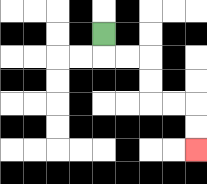{'start': '[4, 1]', 'end': '[8, 6]', 'path_directions': 'D,R,R,D,D,R,R,D,D', 'path_coordinates': '[[4, 1], [4, 2], [5, 2], [6, 2], [6, 3], [6, 4], [7, 4], [8, 4], [8, 5], [8, 6]]'}